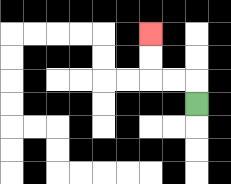{'start': '[8, 4]', 'end': '[6, 1]', 'path_directions': 'U,L,L,U,U', 'path_coordinates': '[[8, 4], [8, 3], [7, 3], [6, 3], [6, 2], [6, 1]]'}